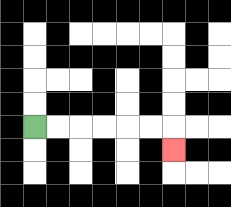{'start': '[1, 5]', 'end': '[7, 6]', 'path_directions': 'R,R,R,R,R,R,D', 'path_coordinates': '[[1, 5], [2, 5], [3, 5], [4, 5], [5, 5], [6, 5], [7, 5], [7, 6]]'}